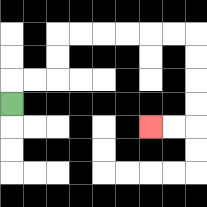{'start': '[0, 4]', 'end': '[6, 5]', 'path_directions': 'U,R,R,U,U,R,R,R,R,R,R,D,D,D,D,L,L', 'path_coordinates': '[[0, 4], [0, 3], [1, 3], [2, 3], [2, 2], [2, 1], [3, 1], [4, 1], [5, 1], [6, 1], [7, 1], [8, 1], [8, 2], [8, 3], [8, 4], [8, 5], [7, 5], [6, 5]]'}